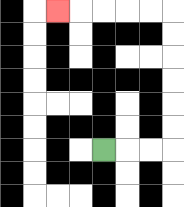{'start': '[4, 6]', 'end': '[2, 0]', 'path_directions': 'R,R,R,U,U,U,U,U,U,L,L,L,L,L', 'path_coordinates': '[[4, 6], [5, 6], [6, 6], [7, 6], [7, 5], [7, 4], [7, 3], [7, 2], [7, 1], [7, 0], [6, 0], [5, 0], [4, 0], [3, 0], [2, 0]]'}